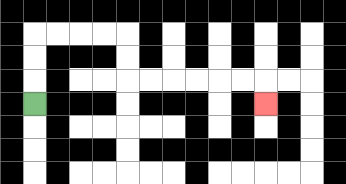{'start': '[1, 4]', 'end': '[11, 4]', 'path_directions': 'U,U,U,R,R,R,R,D,D,R,R,R,R,R,R,D', 'path_coordinates': '[[1, 4], [1, 3], [1, 2], [1, 1], [2, 1], [3, 1], [4, 1], [5, 1], [5, 2], [5, 3], [6, 3], [7, 3], [8, 3], [9, 3], [10, 3], [11, 3], [11, 4]]'}